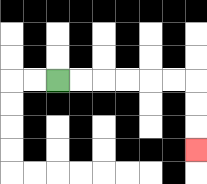{'start': '[2, 3]', 'end': '[8, 6]', 'path_directions': 'R,R,R,R,R,R,D,D,D', 'path_coordinates': '[[2, 3], [3, 3], [4, 3], [5, 3], [6, 3], [7, 3], [8, 3], [8, 4], [8, 5], [8, 6]]'}